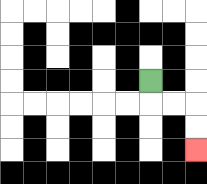{'start': '[6, 3]', 'end': '[8, 6]', 'path_directions': 'D,R,R,D,D', 'path_coordinates': '[[6, 3], [6, 4], [7, 4], [8, 4], [8, 5], [8, 6]]'}